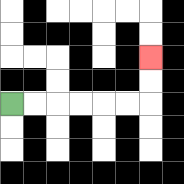{'start': '[0, 4]', 'end': '[6, 2]', 'path_directions': 'R,R,R,R,R,R,U,U', 'path_coordinates': '[[0, 4], [1, 4], [2, 4], [3, 4], [4, 4], [5, 4], [6, 4], [6, 3], [6, 2]]'}